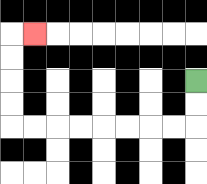{'start': '[8, 3]', 'end': '[1, 1]', 'path_directions': 'D,D,L,L,L,L,L,L,L,L,U,U,U,U,R', 'path_coordinates': '[[8, 3], [8, 4], [8, 5], [7, 5], [6, 5], [5, 5], [4, 5], [3, 5], [2, 5], [1, 5], [0, 5], [0, 4], [0, 3], [0, 2], [0, 1], [1, 1]]'}